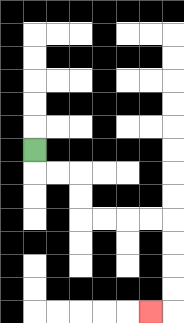{'start': '[1, 6]', 'end': '[6, 13]', 'path_directions': 'D,R,R,D,D,R,R,R,R,D,D,D,D,L', 'path_coordinates': '[[1, 6], [1, 7], [2, 7], [3, 7], [3, 8], [3, 9], [4, 9], [5, 9], [6, 9], [7, 9], [7, 10], [7, 11], [7, 12], [7, 13], [6, 13]]'}